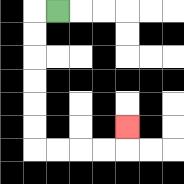{'start': '[2, 0]', 'end': '[5, 5]', 'path_directions': 'L,D,D,D,D,D,D,R,R,R,R,U', 'path_coordinates': '[[2, 0], [1, 0], [1, 1], [1, 2], [1, 3], [1, 4], [1, 5], [1, 6], [2, 6], [3, 6], [4, 6], [5, 6], [5, 5]]'}